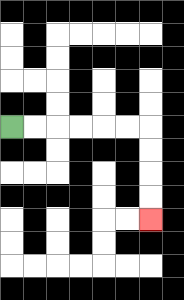{'start': '[0, 5]', 'end': '[6, 9]', 'path_directions': 'R,R,R,R,R,R,D,D,D,D', 'path_coordinates': '[[0, 5], [1, 5], [2, 5], [3, 5], [4, 5], [5, 5], [6, 5], [6, 6], [6, 7], [6, 8], [6, 9]]'}